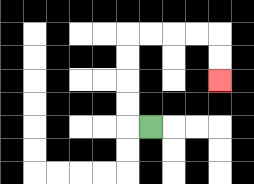{'start': '[6, 5]', 'end': '[9, 3]', 'path_directions': 'L,U,U,U,U,R,R,R,R,D,D', 'path_coordinates': '[[6, 5], [5, 5], [5, 4], [5, 3], [5, 2], [5, 1], [6, 1], [7, 1], [8, 1], [9, 1], [9, 2], [9, 3]]'}